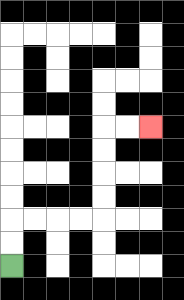{'start': '[0, 11]', 'end': '[6, 5]', 'path_directions': 'U,U,R,R,R,R,U,U,U,U,R,R', 'path_coordinates': '[[0, 11], [0, 10], [0, 9], [1, 9], [2, 9], [3, 9], [4, 9], [4, 8], [4, 7], [4, 6], [4, 5], [5, 5], [6, 5]]'}